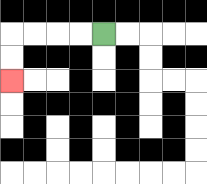{'start': '[4, 1]', 'end': '[0, 3]', 'path_directions': 'L,L,L,L,D,D', 'path_coordinates': '[[4, 1], [3, 1], [2, 1], [1, 1], [0, 1], [0, 2], [0, 3]]'}